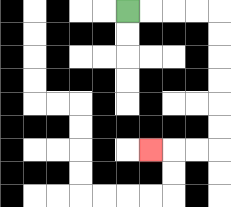{'start': '[5, 0]', 'end': '[6, 6]', 'path_directions': 'R,R,R,R,D,D,D,D,D,D,L,L,L', 'path_coordinates': '[[5, 0], [6, 0], [7, 0], [8, 0], [9, 0], [9, 1], [9, 2], [9, 3], [9, 4], [9, 5], [9, 6], [8, 6], [7, 6], [6, 6]]'}